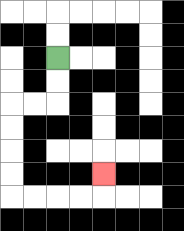{'start': '[2, 2]', 'end': '[4, 7]', 'path_directions': 'D,D,L,L,D,D,D,D,R,R,R,R,U', 'path_coordinates': '[[2, 2], [2, 3], [2, 4], [1, 4], [0, 4], [0, 5], [0, 6], [0, 7], [0, 8], [1, 8], [2, 8], [3, 8], [4, 8], [4, 7]]'}